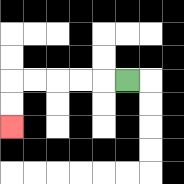{'start': '[5, 3]', 'end': '[0, 5]', 'path_directions': 'L,L,L,L,L,D,D', 'path_coordinates': '[[5, 3], [4, 3], [3, 3], [2, 3], [1, 3], [0, 3], [0, 4], [0, 5]]'}